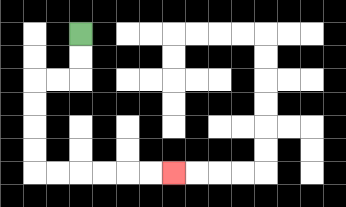{'start': '[3, 1]', 'end': '[7, 7]', 'path_directions': 'D,D,L,L,D,D,D,D,R,R,R,R,R,R', 'path_coordinates': '[[3, 1], [3, 2], [3, 3], [2, 3], [1, 3], [1, 4], [1, 5], [1, 6], [1, 7], [2, 7], [3, 7], [4, 7], [5, 7], [6, 7], [7, 7]]'}